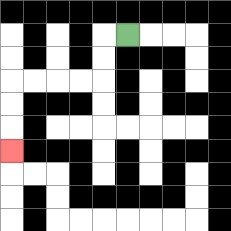{'start': '[5, 1]', 'end': '[0, 6]', 'path_directions': 'L,D,D,L,L,L,L,D,D,D', 'path_coordinates': '[[5, 1], [4, 1], [4, 2], [4, 3], [3, 3], [2, 3], [1, 3], [0, 3], [0, 4], [0, 5], [0, 6]]'}